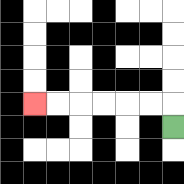{'start': '[7, 5]', 'end': '[1, 4]', 'path_directions': 'U,L,L,L,L,L,L', 'path_coordinates': '[[7, 5], [7, 4], [6, 4], [5, 4], [4, 4], [3, 4], [2, 4], [1, 4]]'}